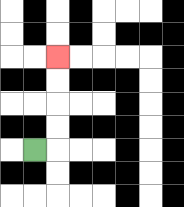{'start': '[1, 6]', 'end': '[2, 2]', 'path_directions': 'R,U,U,U,U', 'path_coordinates': '[[1, 6], [2, 6], [2, 5], [2, 4], [2, 3], [2, 2]]'}